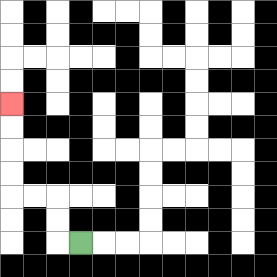{'start': '[3, 10]', 'end': '[0, 4]', 'path_directions': 'L,U,U,L,L,U,U,U,U', 'path_coordinates': '[[3, 10], [2, 10], [2, 9], [2, 8], [1, 8], [0, 8], [0, 7], [0, 6], [0, 5], [0, 4]]'}